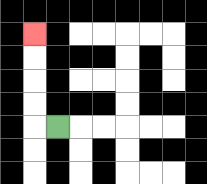{'start': '[2, 5]', 'end': '[1, 1]', 'path_directions': 'L,U,U,U,U', 'path_coordinates': '[[2, 5], [1, 5], [1, 4], [1, 3], [1, 2], [1, 1]]'}